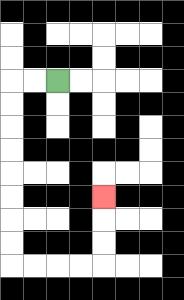{'start': '[2, 3]', 'end': '[4, 8]', 'path_directions': 'L,L,D,D,D,D,D,D,D,D,R,R,R,R,U,U,U', 'path_coordinates': '[[2, 3], [1, 3], [0, 3], [0, 4], [0, 5], [0, 6], [0, 7], [0, 8], [0, 9], [0, 10], [0, 11], [1, 11], [2, 11], [3, 11], [4, 11], [4, 10], [4, 9], [4, 8]]'}